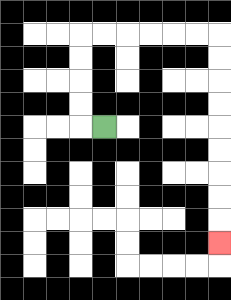{'start': '[4, 5]', 'end': '[9, 10]', 'path_directions': 'L,U,U,U,U,R,R,R,R,R,R,D,D,D,D,D,D,D,D,D', 'path_coordinates': '[[4, 5], [3, 5], [3, 4], [3, 3], [3, 2], [3, 1], [4, 1], [5, 1], [6, 1], [7, 1], [8, 1], [9, 1], [9, 2], [9, 3], [9, 4], [9, 5], [9, 6], [9, 7], [9, 8], [9, 9], [9, 10]]'}